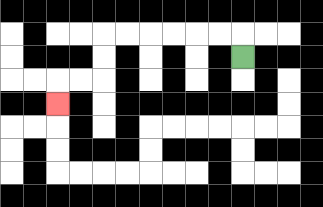{'start': '[10, 2]', 'end': '[2, 4]', 'path_directions': 'U,L,L,L,L,L,L,D,D,L,L,D', 'path_coordinates': '[[10, 2], [10, 1], [9, 1], [8, 1], [7, 1], [6, 1], [5, 1], [4, 1], [4, 2], [4, 3], [3, 3], [2, 3], [2, 4]]'}